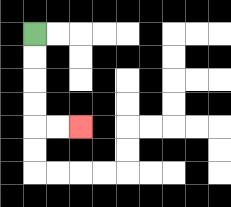{'start': '[1, 1]', 'end': '[3, 5]', 'path_directions': 'D,D,D,D,R,R', 'path_coordinates': '[[1, 1], [1, 2], [1, 3], [1, 4], [1, 5], [2, 5], [3, 5]]'}